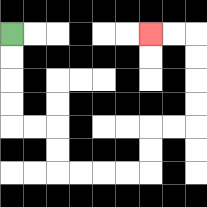{'start': '[0, 1]', 'end': '[6, 1]', 'path_directions': 'D,D,D,D,R,R,D,D,R,R,R,R,U,U,R,R,U,U,U,U,L,L', 'path_coordinates': '[[0, 1], [0, 2], [0, 3], [0, 4], [0, 5], [1, 5], [2, 5], [2, 6], [2, 7], [3, 7], [4, 7], [5, 7], [6, 7], [6, 6], [6, 5], [7, 5], [8, 5], [8, 4], [8, 3], [8, 2], [8, 1], [7, 1], [6, 1]]'}